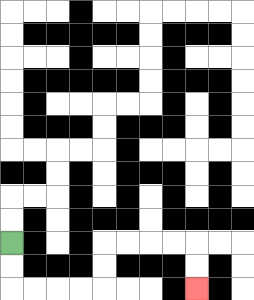{'start': '[0, 10]', 'end': '[8, 12]', 'path_directions': 'D,D,R,R,R,R,U,U,R,R,R,R,D,D', 'path_coordinates': '[[0, 10], [0, 11], [0, 12], [1, 12], [2, 12], [3, 12], [4, 12], [4, 11], [4, 10], [5, 10], [6, 10], [7, 10], [8, 10], [8, 11], [8, 12]]'}